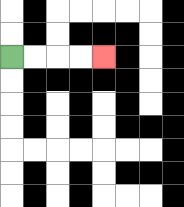{'start': '[0, 2]', 'end': '[4, 2]', 'path_directions': 'R,R,R,R', 'path_coordinates': '[[0, 2], [1, 2], [2, 2], [3, 2], [4, 2]]'}